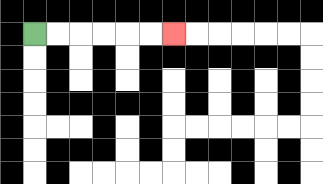{'start': '[1, 1]', 'end': '[7, 1]', 'path_directions': 'R,R,R,R,R,R', 'path_coordinates': '[[1, 1], [2, 1], [3, 1], [4, 1], [5, 1], [6, 1], [7, 1]]'}